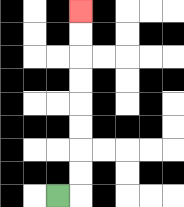{'start': '[2, 8]', 'end': '[3, 0]', 'path_directions': 'R,U,U,U,U,U,U,U,U', 'path_coordinates': '[[2, 8], [3, 8], [3, 7], [3, 6], [3, 5], [3, 4], [3, 3], [3, 2], [3, 1], [3, 0]]'}